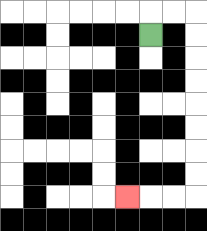{'start': '[6, 1]', 'end': '[5, 8]', 'path_directions': 'U,R,R,D,D,D,D,D,D,D,D,L,L,L', 'path_coordinates': '[[6, 1], [6, 0], [7, 0], [8, 0], [8, 1], [8, 2], [8, 3], [8, 4], [8, 5], [8, 6], [8, 7], [8, 8], [7, 8], [6, 8], [5, 8]]'}